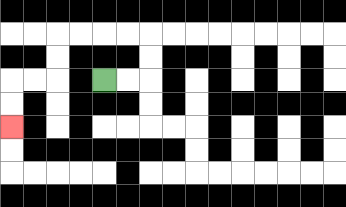{'start': '[4, 3]', 'end': '[0, 5]', 'path_directions': 'R,R,U,U,L,L,L,L,D,D,L,L,D,D', 'path_coordinates': '[[4, 3], [5, 3], [6, 3], [6, 2], [6, 1], [5, 1], [4, 1], [3, 1], [2, 1], [2, 2], [2, 3], [1, 3], [0, 3], [0, 4], [0, 5]]'}